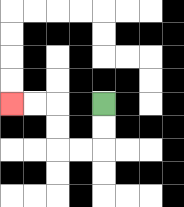{'start': '[4, 4]', 'end': '[0, 4]', 'path_directions': 'D,D,L,L,U,U,L,L', 'path_coordinates': '[[4, 4], [4, 5], [4, 6], [3, 6], [2, 6], [2, 5], [2, 4], [1, 4], [0, 4]]'}